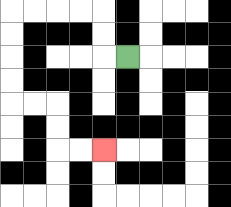{'start': '[5, 2]', 'end': '[4, 6]', 'path_directions': 'L,U,U,L,L,L,L,D,D,D,D,R,R,D,D,R,R', 'path_coordinates': '[[5, 2], [4, 2], [4, 1], [4, 0], [3, 0], [2, 0], [1, 0], [0, 0], [0, 1], [0, 2], [0, 3], [0, 4], [1, 4], [2, 4], [2, 5], [2, 6], [3, 6], [4, 6]]'}